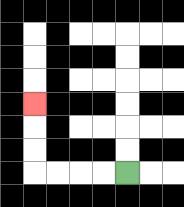{'start': '[5, 7]', 'end': '[1, 4]', 'path_directions': 'L,L,L,L,U,U,U', 'path_coordinates': '[[5, 7], [4, 7], [3, 7], [2, 7], [1, 7], [1, 6], [1, 5], [1, 4]]'}